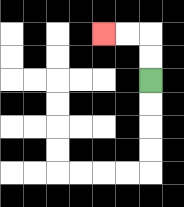{'start': '[6, 3]', 'end': '[4, 1]', 'path_directions': 'U,U,L,L', 'path_coordinates': '[[6, 3], [6, 2], [6, 1], [5, 1], [4, 1]]'}